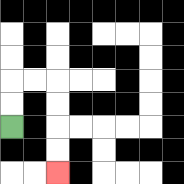{'start': '[0, 5]', 'end': '[2, 7]', 'path_directions': 'U,U,R,R,D,D,D,D', 'path_coordinates': '[[0, 5], [0, 4], [0, 3], [1, 3], [2, 3], [2, 4], [2, 5], [2, 6], [2, 7]]'}